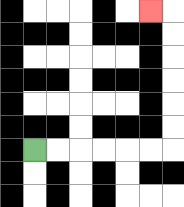{'start': '[1, 6]', 'end': '[6, 0]', 'path_directions': 'R,R,R,R,R,R,U,U,U,U,U,U,L', 'path_coordinates': '[[1, 6], [2, 6], [3, 6], [4, 6], [5, 6], [6, 6], [7, 6], [7, 5], [7, 4], [7, 3], [7, 2], [7, 1], [7, 0], [6, 0]]'}